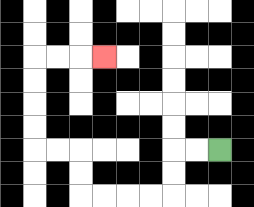{'start': '[9, 6]', 'end': '[4, 2]', 'path_directions': 'L,L,D,D,L,L,L,L,U,U,L,L,U,U,U,U,R,R,R', 'path_coordinates': '[[9, 6], [8, 6], [7, 6], [7, 7], [7, 8], [6, 8], [5, 8], [4, 8], [3, 8], [3, 7], [3, 6], [2, 6], [1, 6], [1, 5], [1, 4], [1, 3], [1, 2], [2, 2], [3, 2], [4, 2]]'}